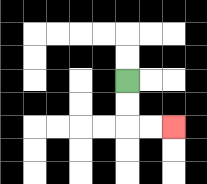{'start': '[5, 3]', 'end': '[7, 5]', 'path_directions': 'D,D,R,R', 'path_coordinates': '[[5, 3], [5, 4], [5, 5], [6, 5], [7, 5]]'}